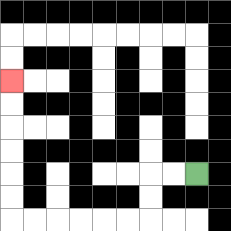{'start': '[8, 7]', 'end': '[0, 3]', 'path_directions': 'L,L,D,D,L,L,L,L,L,L,U,U,U,U,U,U', 'path_coordinates': '[[8, 7], [7, 7], [6, 7], [6, 8], [6, 9], [5, 9], [4, 9], [3, 9], [2, 9], [1, 9], [0, 9], [0, 8], [0, 7], [0, 6], [0, 5], [0, 4], [0, 3]]'}